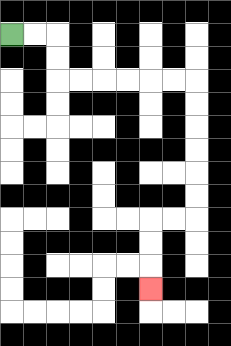{'start': '[0, 1]', 'end': '[6, 12]', 'path_directions': 'R,R,D,D,R,R,R,R,R,R,D,D,D,D,D,D,L,L,D,D,D', 'path_coordinates': '[[0, 1], [1, 1], [2, 1], [2, 2], [2, 3], [3, 3], [4, 3], [5, 3], [6, 3], [7, 3], [8, 3], [8, 4], [8, 5], [8, 6], [8, 7], [8, 8], [8, 9], [7, 9], [6, 9], [6, 10], [6, 11], [6, 12]]'}